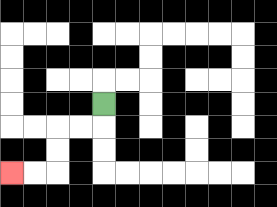{'start': '[4, 4]', 'end': '[0, 7]', 'path_directions': 'D,L,L,D,D,L,L', 'path_coordinates': '[[4, 4], [4, 5], [3, 5], [2, 5], [2, 6], [2, 7], [1, 7], [0, 7]]'}